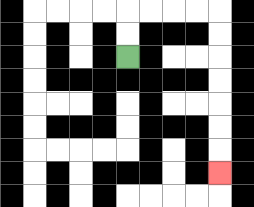{'start': '[5, 2]', 'end': '[9, 7]', 'path_directions': 'U,U,R,R,R,R,D,D,D,D,D,D,D', 'path_coordinates': '[[5, 2], [5, 1], [5, 0], [6, 0], [7, 0], [8, 0], [9, 0], [9, 1], [9, 2], [9, 3], [9, 4], [9, 5], [9, 6], [9, 7]]'}